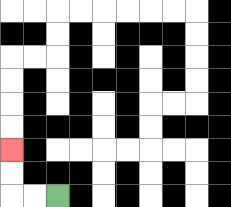{'start': '[2, 8]', 'end': '[0, 6]', 'path_directions': 'L,L,U,U', 'path_coordinates': '[[2, 8], [1, 8], [0, 8], [0, 7], [0, 6]]'}